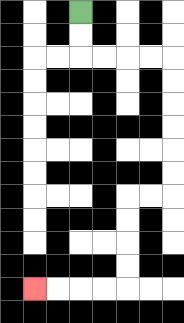{'start': '[3, 0]', 'end': '[1, 12]', 'path_directions': 'D,D,R,R,R,R,D,D,D,D,D,D,L,L,D,D,D,D,L,L,L,L', 'path_coordinates': '[[3, 0], [3, 1], [3, 2], [4, 2], [5, 2], [6, 2], [7, 2], [7, 3], [7, 4], [7, 5], [7, 6], [7, 7], [7, 8], [6, 8], [5, 8], [5, 9], [5, 10], [5, 11], [5, 12], [4, 12], [3, 12], [2, 12], [1, 12]]'}